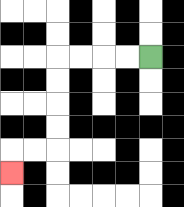{'start': '[6, 2]', 'end': '[0, 7]', 'path_directions': 'L,L,L,L,D,D,D,D,L,L,D', 'path_coordinates': '[[6, 2], [5, 2], [4, 2], [3, 2], [2, 2], [2, 3], [2, 4], [2, 5], [2, 6], [1, 6], [0, 6], [0, 7]]'}